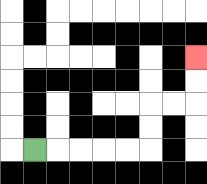{'start': '[1, 6]', 'end': '[8, 2]', 'path_directions': 'R,R,R,R,R,U,U,R,R,U,U', 'path_coordinates': '[[1, 6], [2, 6], [3, 6], [4, 6], [5, 6], [6, 6], [6, 5], [6, 4], [7, 4], [8, 4], [8, 3], [8, 2]]'}